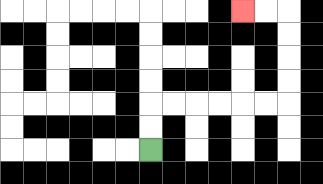{'start': '[6, 6]', 'end': '[10, 0]', 'path_directions': 'U,U,R,R,R,R,R,R,U,U,U,U,L,L', 'path_coordinates': '[[6, 6], [6, 5], [6, 4], [7, 4], [8, 4], [9, 4], [10, 4], [11, 4], [12, 4], [12, 3], [12, 2], [12, 1], [12, 0], [11, 0], [10, 0]]'}